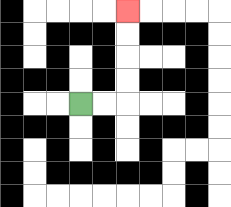{'start': '[3, 4]', 'end': '[5, 0]', 'path_directions': 'R,R,U,U,U,U', 'path_coordinates': '[[3, 4], [4, 4], [5, 4], [5, 3], [5, 2], [5, 1], [5, 0]]'}